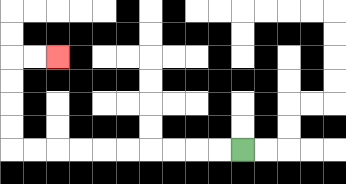{'start': '[10, 6]', 'end': '[2, 2]', 'path_directions': 'L,L,L,L,L,L,L,L,L,L,U,U,U,U,R,R', 'path_coordinates': '[[10, 6], [9, 6], [8, 6], [7, 6], [6, 6], [5, 6], [4, 6], [3, 6], [2, 6], [1, 6], [0, 6], [0, 5], [0, 4], [0, 3], [0, 2], [1, 2], [2, 2]]'}